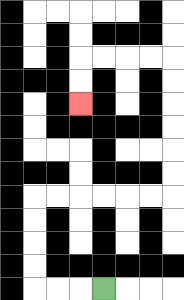{'start': '[4, 12]', 'end': '[3, 4]', 'path_directions': 'L,L,L,U,U,U,U,R,R,R,R,R,R,U,U,U,U,U,U,L,L,L,L,D,D', 'path_coordinates': '[[4, 12], [3, 12], [2, 12], [1, 12], [1, 11], [1, 10], [1, 9], [1, 8], [2, 8], [3, 8], [4, 8], [5, 8], [6, 8], [7, 8], [7, 7], [7, 6], [7, 5], [7, 4], [7, 3], [7, 2], [6, 2], [5, 2], [4, 2], [3, 2], [3, 3], [3, 4]]'}